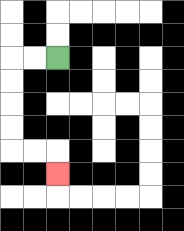{'start': '[2, 2]', 'end': '[2, 7]', 'path_directions': 'L,L,D,D,D,D,R,R,D', 'path_coordinates': '[[2, 2], [1, 2], [0, 2], [0, 3], [0, 4], [0, 5], [0, 6], [1, 6], [2, 6], [2, 7]]'}